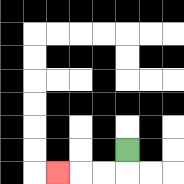{'start': '[5, 6]', 'end': '[2, 7]', 'path_directions': 'D,L,L,L', 'path_coordinates': '[[5, 6], [5, 7], [4, 7], [3, 7], [2, 7]]'}